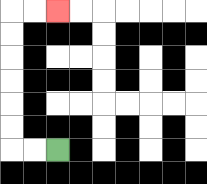{'start': '[2, 6]', 'end': '[2, 0]', 'path_directions': 'L,L,U,U,U,U,U,U,R,R', 'path_coordinates': '[[2, 6], [1, 6], [0, 6], [0, 5], [0, 4], [0, 3], [0, 2], [0, 1], [0, 0], [1, 0], [2, 0]]'}